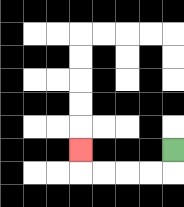{'start': '[7, 6]', 'end': '[3, 6]', 'path_directions': 'D,L,L,L,L,U', 'path_coordinates': '[[7, 6], [7, 7], [6, 7], [5, 7], [4, 7], [3, 7], [3, 6]]'}